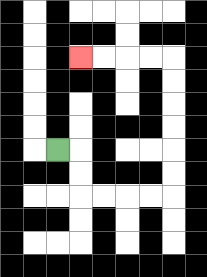{'start': '[2, 6]', 'end': '[3, 2]', 'path_directions': 'R,D,D,R,R,R,R,U,U,U,U,U,U,L,L,L,L', 'path_coordinates': '[[2, 6], [3, 6], [3, 7], [3, 8], [4, 8], [5, 8], [6, 8], [7, 8], [7, 7], [7, 6], [7, 5], [7, 4], [7, 3], [7, 2], [6, 2], [5, 2], [4, 2], [3, 2]]'}